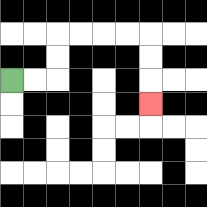{'start': '[0, 3]', 'end': '[6, 4]', 'path_directions': 'R,R,U,U,R,R,R,R,D,D,D', 'path_coordinates': '[[0, 3], [1, 3], [2, 3], [2, 2], [2, 1], [3, 1], [4, 1], [5, 1], [6, 1], [6, 2], [6, 3], [6, 4]]'}